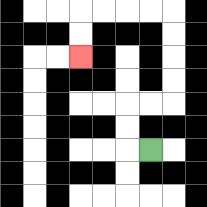{'start': '[6, 6]', 'end': '[3, 2]', 'path_directions': 'L,U,U,R,R,U,U,U,U,L,L,L,L,D,D', 'path_coordinates': '[[6, 6], [5, 6], [5, 5], [5, 4], [6, 4], [7, 4], [7, 3], [7, 2], [7, 1], [7, 0], [6, 0], [5, 0], [4, 0], [3, 0], [3, 1], [3, 2]]'}